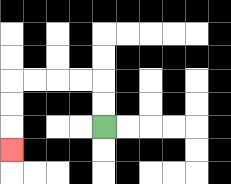{'start': '[4, 5]', 'end': '[0, 6]', 'path_directions': 'U,U,L,L,L,L,D,D,D', 'path_coordinates': '[[4, 5], [4, 4], [4, 3], [3, 3], [2, 3], [1, 3], [0, 3], [0, 4], [0, 5], [0, 6]]'}